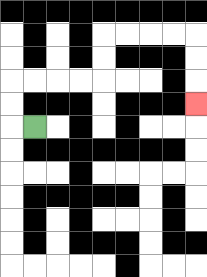{'start': '[1, 5]', 'end': '[8, 4]', 'path_directions': 'L,U,U,R,R,R,R,U,U,R,R,R,R,D,D,D', 'path_coordinates': '[[1, 5], [0, 5], [0, 4], [0, 3], [1, 3], [2, 3], [3, 3], [4, 3], [4, 2], [4, 1], [5, 1], [6, 1], [7, 1], [8, 1], [8, 2], [8, 3], [8, 4]]'}